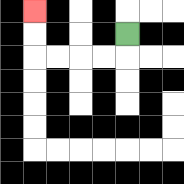{'start': '[5, 1]', 'end': '[1, 0]', 'path_directions': 'D,L,L,L,L,U,U', 'path_coordinates': '[[5, 1], [5, 2], [4, 2], [3, 2], [2, 2], [1, 2], [1, 1], [1, 0]]'}